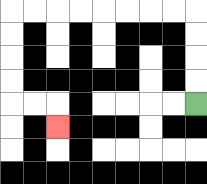{'start': '[8, 4]', 'end': '[2, 5]', 'path_directions': 'U,U,U,U,L,L,L,L,L,L,L,L,D,D,D,D,R,R,D', 'path_coordinates': '[[8, 4], [8, 3], [8, 2], [8, 1], [8, 0], [7, 0], [6, 0], [5, 0], [4, 0], [3, 0], [2, 0], [1, 0], [0, 0], [0, 1], [0, 2], [0, 3], [0, 4], [1, 4], [2, 4], [2, 5]]'}